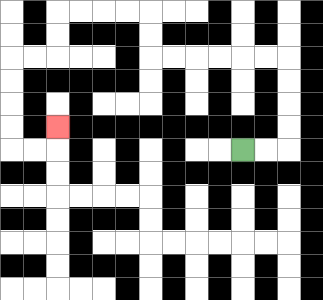{'start': '[10, 6]', 'end': '[2, 5]', 'path_directions': 'R,R,U,U,U,U,L,L,L,L,L,L,U,U,L,L,L,L,D,D,L,L,D,D,D,D,R,R,U', 'path_coordinates': '[[10, 6], [11, 6], [12, 6], [12, 5], [12, 4], [12, 3], [12, 2], [11, 2], [10, 2], [9, 2], [8, 2], [7, 2], [6, 2], [6, 1], [6, 0], [5, 0], [4, 0], [3, 0], [2, 0], [2, 1], [2, 2], [1, 2], [0, 2], [0, 3], [0, 4], [0, 5], [0, 6], [1, 6], [2, 6], [2, 5]]'}